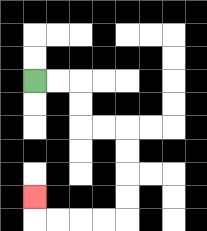{'start': '[1, 3]', 'end': '[1, 8]', 'path_directions': 'R,R,D,D,R,R,D,D,D,D,L,L,L,L,U', 'path_coordinates': '[[1, 3], [2, 3], [3, 3], [3, 4], [3, 5], [4, 5], [5, 5], [5, 6], [5, 7], [5, 8], [5, 9], [4, 9], [3, 9], [2, 9], [1, 9], [1, 8]]'}